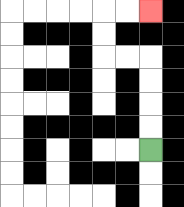{'start': '[6, 6]', 'end': '[6, 0]', 'path_directions': 'U,U,U,U,L,L,U,U,R,R', 'path_coordinates': '[[6, 6], [6, 5], [6, 4], [6, 3], [6, 2], [5, 2], [4, 2], [4, 1], [4, 0], [5, 0], [6, 0]]'}